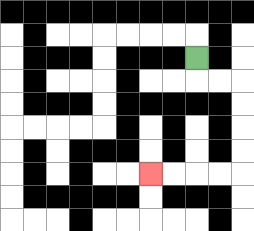{'start': '[8, 2]', 'end': '[6, 7]', 'path_directions': 'D,R,R,D,D,D,D,L,L,L,L', 'path_coordinates': '[[8, 2], [8, 3], [9, 3], [10, 3], [10, 4], [10, 5], [10, 6], [10, 7], [9, 7], [8, 7], [7, 7], [6, 7]]'}